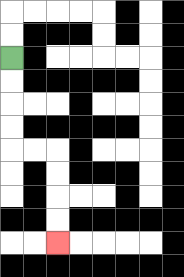{'start': '[0, 2]', 'end': '[2, 10]', 'path_directions': 'D,D,D,D,R,R,D,D,D,D', 'path_coordinates': '[[0, 2], [0, 3], [0, 4], [0, 5], [0, 6], [1, 6], [2, 6], [2, 7], [2, 8], [2, 9], [2, 10]]'}